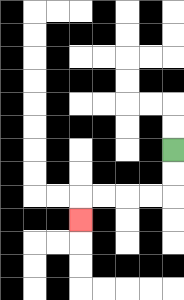{'start': '[7, 6]', 'end': '[3, 9]', 'path_directions': 'D,D,L,L,L,L,D', 'path_coordinates': '[[7, 6], [7, 7], [7, 8], [6, 8], [5, 8], [4, 8], [3, 8], [3, 9]]'}